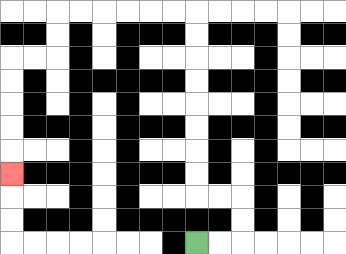{'start': '[8, 10]', 'end': '[0, 7]', 'path_directions': 'R,R,U,U,L,L,U,U,U,U,U,U,U,U,L,L,L,L,L,L,D,D,L,L,D,D,D,D,D', 'path_coordinates': '[[8, 10], [9, 10], [10, 10], [10, 9], [10, 8], [9, 8], [8, 8], [8, 7], [8, 6], [8, 5], [8, 4], [8, 3], [8, 2], [8, 1], [8, 0], [7, 0], [6, 0], [5, 0], [4, 0], [3, 0], [2, 0], [2, 1], [2, 2], [1, 2], [0, 2], [0, 3], [0, 4], [0, 5], [0, 6], [0, 7]]'}